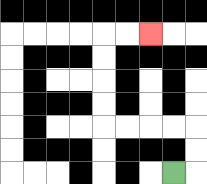{'start': '[7, 7]', 'end': '[6, 1]', 'path_directions': 'R,U,U,L,L,L,L,U,U,U,U,R,R', 'path_coordinates': '[[7, 7], [8, 7], [8, 6], [8, 5], [7, 5], [6, 5], [5, 5], [4, 5], [4, 4], [4, 3], [4, 2], [4, 1], [5, 1], [6, 1]]'}